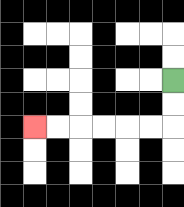{'start': '[7, 3]', 'end': '[1, 5]', 'path_directions': 'D,D,L,L,L,L,L,L', 'path_coordinates': '[[7, 3], [7, 4], [7, 5], [6, 5], [5, 5], [4, 5], [3, 5], [2, 5], [1, 5]]'}